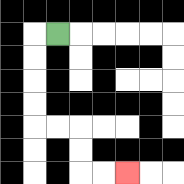{'start': '[2, 1]', 'end': '[5, 7]', 'path_directions': 'L,D,D,D,D,R,R,D,D,R,R', 'path_coordinates': '[[2, 1], [1, 1], [1, 2], [1, 3], [1, 4], [1, 5], [2, 5], [3, 5], [3, 6], [3, 7], [4, 7], [5, 7]]'}